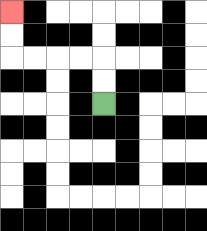{'start': '[4, 4]', 'end': '[0, 0]', 'path_directions': 'U,U,L,L,L,L,U,U', 'path_coordinates': '[[4, 4], [4, 3], [4, 2], [3, 2], [2, 2], [1, 2], [0, 2], [0, 1], [0, 0]]'}